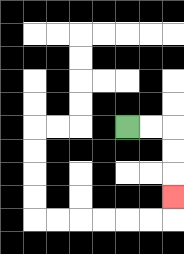{'start': '[5, 5]', 'end': '[7, 8]', 'path_directions': 'R,R,D,D,D', 'path_coordinates': '[[5, 5], [6, 5], [7, 5], [7, 6], [7, 7], [7, 8]]'}